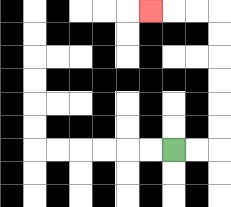{'start': '[7, 6]', 'end': '[6, 0]', 'path_directions': 'R,R,U,U,U,U,U,U,L,L,L', 'path_coordinates': '[[7, 6], [8, 6], [9, 6], [9, 5], [9, 4], [9, 3], [9, 2], [9, 1], [9, 0], [8, 0], [7, 0], [6, 0]]'}